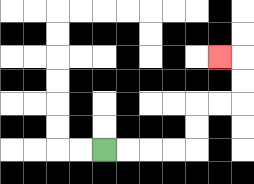{'start': '[4, 6]', 'end': '[9, 2]', 'path_directions': 'R,R,R,R,U,U,R,R,U,U,L', 'path_coordinates': '[[4, 6], [5, 6], [6, 6], [7, 6], [8, 6], [8, 5], [8, 4], [9, 4], [10, 4], [10, 3], [10, 2], [9, 2]]'}